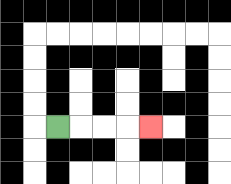{'start': '[2, 5]', 'end': '[6, 5]', 'path_directions': 'R,R,R,R', 'path_coordinates': '[[2, 5], [3, 5], [4, 5], [5, 5], [6, 5]]'}